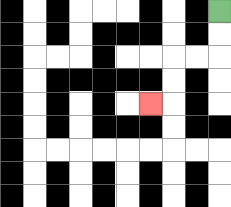{'start': '[9, 0]', 'end': '[6, 4]', 'path_directions': 'D,D,L,L,D,D,L', 'path_coordinates': '[[9, 0], [9, 1], [9, 2], [8, 2], [7, 2], [7, 3], [7, 4], [6, 4]]'}